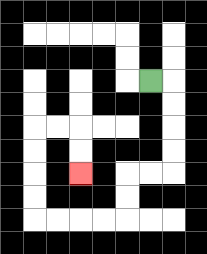{'start': '[6, 3]', 'end': '[3, 7]', 'path_directions': 'R,D,D,D,D,L,L,D,D,L,L,L,L,U,U,U,U,R,R,D,D', 'path_coordinates': '[[6, 3], [7, 3], [7, 4], [7, 5], [7, 6], [7, 7], [6, 7], [5, 7], [5, 8], [5, 9], [4, 9], [3, 9], [2, 9], [1, 9], [1, 8], [1, 7], [1, 6], [1, 5], [2, 5], [3, 5], [3, 6], [3, 7]]'}